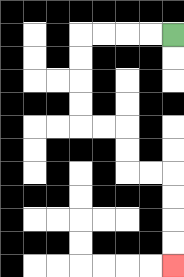{'start': '[7, 1]', 'end': '[7, 11]', 'path_directions': 'L,L,L,L,D,D,D,D,R,R,D,D,R,R,D,D,D,D', 'path_coordinates': '[[7, 1], [6, 1], [5, 1], [4, 1], [3, 1], [3, 2], [3, 3], [3, 4], [3, 5], [4, 5], [5, 5], [5, 6], [5, 7], [6, 7], [7, 7], [7, 8], [7, 9], [7, 10], [7, 11]]'}